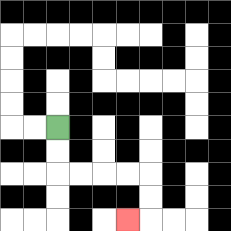{'start': '[2, 5]', 'end': '[5, 9]', 'path_directions': 'D,D,R,R,R,R,D,D,L', 'path_coordinates': '[[2, 5], [2, 6], [2, 7], [3, 7], [4, 7], [5, 7], [6, 7], [6, 8], [6, 9], [5, 9]]'}